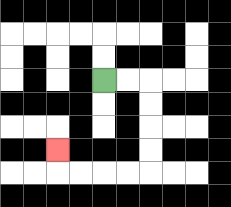{'start': '[4, 3]', 'end': '[2, 6]', 'path_directions': 'R,R,D,D,D,D,L,L,L,L,U', 'path_coordinates': '[[4, 3], [5, 3], [6, 3], [6, 4], [6, 5], [6, 6], [6, 7], [5, 7], [4, 7], [3, 7], [2, 7], [2, 6]]'}